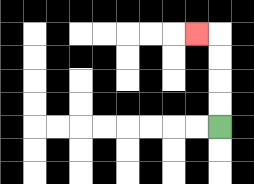{'start': '[9, 5]', 'end': '[8, 1]', 'path_directions': 'U,U,U,U,L', 'path_coordinates': '[[9, 5], [9, 4], [9, 3], [9, 2], [9, 1], [8, 1]]'}